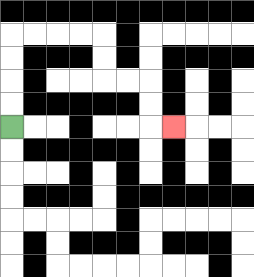{'start': '[0, 5]', 'end': '[7, 5]', 'path_directions': 'U,U,U,U,R,R,R,R,D,D,R,R,D,D,R', 'path_coordinates': '[[0, 5], [0, 4], [0, 3], [0, 2], [0, 1], [1, 1], [2, 1], [3, 1], [4, 1], [4, 2], [4, 3], [5, 3], [6, 3], [6, 4], [6, 5], [7, 5]]'}